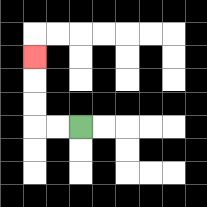{'start': '[3, 5]', 'end': '[1, 2]', 'path_directions': 'L,L,U,U,U', 'path_coordinates': '[[3, 5], [2, 5], [1, 5], [1, 4], [1, 3], [1, 2]]'}